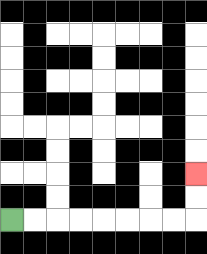{'start': '[0, 9]', 'end': '[8, 7]', 'path_directions': 'R,R,R,R,R,R,R,R,U,U', 'path_coordinates': '[[0, 9], [1, 9], [2, 9], [3, 9], [4, 9], [5, 9], [6, 9], [7, 9], [8, 9], [8, 8], [8, 7]]'}